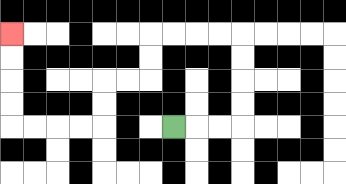{'start': '[7, 5]', 'end': '[0, 1]', 'path_directions': 'R,R,R,U,U,U,U,L,L,L,L,D,D,L,L,D,D,L,L,L,L,U,U,U,U', 'path_coordinates': '[[7, 5], [8, 5], [9, 5], [10, 5], [10, 4], [10, 3], [10, 2], [10, 1], [9, 1], [8, 1], [7, 1], [6, 1], [6, 2], [6, 3], [5, 3], [4, 3], [4, 4], [4, 5], [3, 5], [2, 5], [1, 5], [0, 5], [0, 4], [0, 3], [0, 2], [0, 1]]'}